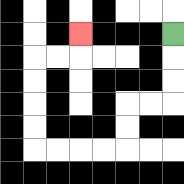{'start': '[7, 1]', 'end': '[3, 1]', 'path_directions': 'D,D,D,L,L,D,D,L,L,L,L,U,U,U,U,R,R,U', 'path_coordinates': '[[7, 1], [7, 2], [7, 3], [7, 4], [6, 4], [5, 4], [5, 5], [5, 6], [4, 6], [3, 6], [2, 6], [1, 6], [1, 5], [1, 4], [1, 3], [1, 2], [2, 2], [3, 2], [3, 1]]'}